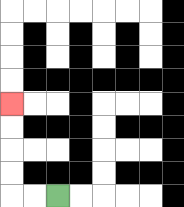{'start': '[2, 8]', 'end': '[0, 4]', 'path_directions': 'L,L,U,U,U,U', 'path_coordinates': '[[2, 8], [1, 8], [0, 8], [0, 7], [0, 6], [0, 5], [0, 4]]'}